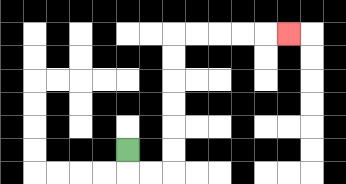{'start': '[5, 6]', 'end': '[12, 1]', 'path_directions': 'D,R,R,U,U,U,U,U,U,R,R,R,R,R', 'path_coordinates': '[[5, 6], [5, 7], [6, 7], [7, 7], [7, 6], [7, 5], [7, 4], [7, 3], [7, 2], [7, 1], [8, 1], [9, 1], [10, 1], [11, 1], [12, 1]]'}